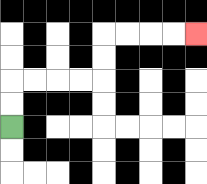{'start': '[0, 5]', 'end': '[8, 1]', 'path_directions': 'U,U,R,R,R,R,U,U,R,R,R,R', 'path_coordinates': '[[0, 5], [0, 4], [0, 3], [1, 3], [2, 3], [3, 3], [4, 3], [4, 2], [4, 1], [5, 1], [6, 1], [7, 1], [8, 1]]'}